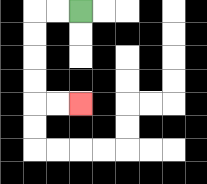{'start': '[3, 0]', 'end': '[3, 4]', 'path_directions': 'L,L,D,D,D,D,R,R', 'path_coordinates': '[[3, 0], [2, 0], [1, 0], [1, 1], [1, 2], [1, 3], [1, 4], [2, 4], [3, 4]]'}